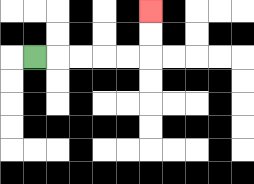{'start': '[1, 2]', 'end': '[6, 0]', 'path_directions': 'R,R,R,R,R,U,U', 'path_coordinates': '[[1, 2], [2, 2], [3, 2], [4, 2], [5, 2], [6, 2], [6, 1], [6, 0]]'}